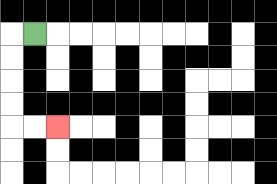{'start': '[1, 1]', 'end': '[2, 5]', 'path_directions': 'L,D,D,D,D,R,R', 'path_coordinates': '[[1, 1], [0, 1], [0, 2], [0, 3], [0, 4], [0, 5], [1, 5], [2, 5]]'}